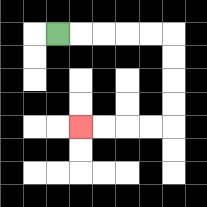{'start': '[2, 1]', 'end': '[3, 5]', 'path_directions': 'R,R,R,R,R,D,D,D,D,L,L,L,L', 'path_coordinates': '[[2, 1], [3, 1], [4, 1], [5, 1], [6, 1], [7, 1], [7, 2], [7, 3], [7, 4], [7, 5], [6, 5], [5, 5], [4, 5], [3, 5]]'}